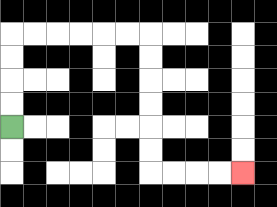{'start': '[0, 5]', 'end': '[10, 7]', 'path_directions': 'U,U,U,U,R,R,R,R,R,R,D,D,D,D,D,D,R,R,R,R', 'path_coordinates': '[[0, 5], [0, 4], [0, 3], [0, 2], [0, 1], [1, 1], [2, 1], [3, 1], [4, 1], [5, 1], [6, 1], [6, 2], [6, 3], [6, 4], [6, 5], [6, 6], [6, 7], [7, 7], [8, 7], [9, 7], [10, 7]]'}